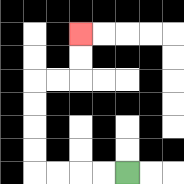{'start': '[5, 7]', 'end': '[3, 1]', 'path_directions': 'L,L,L,L,U,U,U,U,R,R,U,U', 'path_coordinates': '[[5, 7], [4, 7], [3, 7], [2, 7], [1, 7], [1, 6], [1, 5], [1, 4], [1, 3], [2, 3], [3, 3], [3, 2], [3, 1]]'}